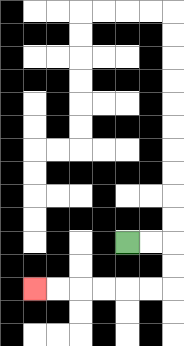{'start': '[5, 10]', 'end': '[1, 12]', 'path_directions': 'R,R,D,D,L,L,L,L,L,L', 'path_coordinates': '[[5, 10], [6, 10], [7, 10], [7, 11], [7, 12], [6, 12], [5, 12], [4, 12], [3, 12], [2, 12], [1, 12]]'}